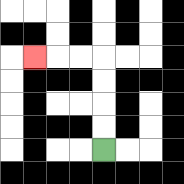{'start': '[4, 6]', 'end': '[1, 2]', 'path_directions': 'U,U,U,U,L,L,L', 'path_coordinates': '[[4, 6], [4, 5], [4, 4], [4, 3], [4, 2], [3, 2], [2, 2], [1, 2]]'}